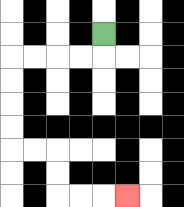{'start': '[4, 1]', 'end': '[5, 8]', 'path_directions': 'D,L,L,L,L,D,D,D,D,R,R,D,D,R,R,R', 'path_coordinates': '[[4, 1], [4, 2], [3, 2], [2, 2], [1, 2], [0, 2], [0, 3], [0, 4], [0, 5], [0, 6], [1, 6], [2, 6], [2, 7], [2, 8], [3, 8], [4, 8], [5, 8]]'}